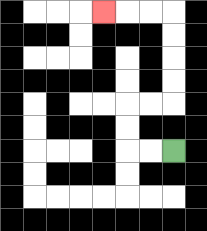{'start': '[7, 6]', 'end': '[4, 0]', 'path_directions': 'L,L,U,U,R,R,U,U,U,U,L,L,L', 'path_coordinates': '[[7, 6], [6, 6], [5, 6], [5, 5], [5, 4], [6, 4], [7, 4], [7, 3], [7, 2], [7, 1], [7, 0], [6, 0], [5, 0], [4, 0]]'}